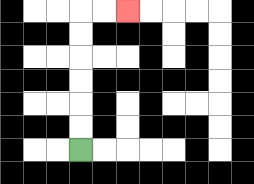{'start': '[3, 6]', 'end': '[5, 0]', 'path_directions': 'U,U,U,U,U,U,R,R', 'path_coordinates': '[[3, 6], [3, 5], [3, 4], [3, 3], [3, 2], [3, 1], [3, 0], [4, 0], [5, 0]]'}